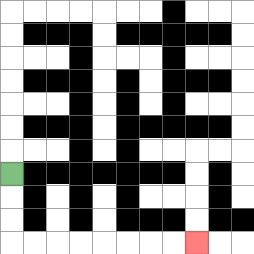{'start': '[0, 7]', 'end': '[8, 10]', 'path_directions': 'D,D,D,R,R,R,R,R,R,R,R', 'path_coordinates': '[[0, 7], [0, 8], [0, 9], [0, 10], [1, 10], [2, 10], [3, 10], [4, 10], [5, 10], [6, 10], [7, 10], [8, 10]]'}